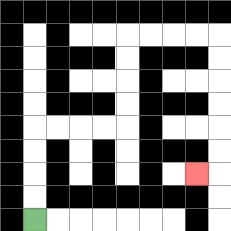{'start': '[1, 9]', 'end': '[8, 7]', 'path_directions': 'U,U,U,U,R,R,R,R,U,U,U,U,R,R,R,R,D,D,D,D,D,D,L', 'path_coordinates': '[[1, 9], [1, 8], [1, 7], [1, 6], [1, 5], [2, 5], [3, 5], [4, 5], [5, 5], [5, 4], [5, 3], [5, 2], [5, 1], [6, 1], [7, 1], [8, 1], [9, 1], [9, 2], [9, 3], [9, 4], [9, 5], [9, 6], [9, 7], [8, 7]]'}